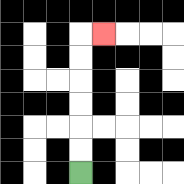{'start': '[3, 7]', 'end': '[4, 1]', 'path_directions': 'U,U,U,U,U,U,R', 'path_coordinates': '[[3, 7], [3, 6], [3, 5], [3, 4], [3, 3], [3, 2], [3, 1], [4, 1]]'}